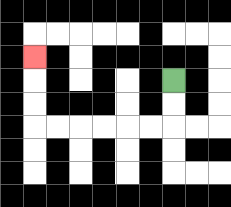{'start': '[7, 3]', 'end': '[1, 2]', 'path_directions': 'D,D,L,L,L,L,L,L,U,U,U', 'path_coordinates': '[[7, 3], [7, 4], [7, 5], [6, 5], [5, 5], [4, 5], [3, 5], [2, 5], [1, 5], [1, 4], [1, 3], [1, 2]]'}